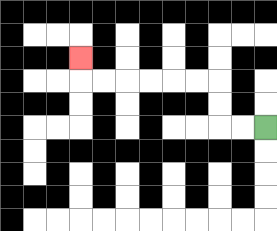{'start': '[11, 5]', 'end': '[3, 2]', 'path_directions': 'L,L,U,U,L,L,L,L,L,L,U', 'path_coordinates': '[[11, 5], [10, 5], [9, 5], [9, 4], [9, 3], [8, 3], [7, 3], [6, 3], [5, 3], [4, 3], [3, 3], [3, 2]]'}